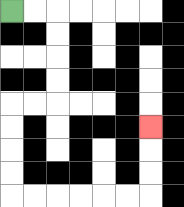{'start': '[0, 0]', 'end': '[6, 5]', 'path_directions': 'R,R,D,D,D,D,L,L,D,D,D,D,R,R,R,R,R,R,U,U,U', 'path_coordinates': '[[0, 0], [1, 0], [2, 0], [2, 1], [2, 2], [2, 3], [2, 4], [1, 4], [0, 4], [0, 5], [0, 6], [0, 7], [0, 8], [1, 8], [2, 8], [3, 8], [4, 8], [5, 8], [6, 8], [6, 7], [6, 6], [6, 5]]'}